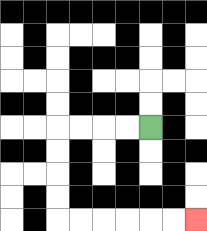{'start': '[6, 5]', 'end': '[8, 9]', 'path_directions': 'L,L,L,L,D,D,D,D,R,R,R,R,R,R', 'path_coordinates': '[[6, 5], [5, 5], [4, 5], [3, 5], [2, 5], [2, 6], [2, 7], [2, 8], [2, 9], [3, 9], [4, 9], [5, 9], [6, 9], [7, 9], [8, 9]]'}